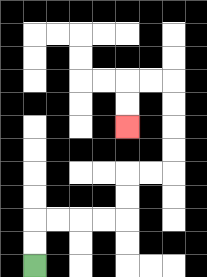{'start': '[1, 11]', 'end': '[5, 5]', 'path_directions': 'U,U,R,R,R,R,U,U,R,R,U,U,U,U,L,L,D,D', 'path_coordinates': '[[1, 11], [1, 10], [1, 9], [2, 9], [3, 9], [4, 9], [5, 9], [5, 8], [5, 7], [6, 7], [7, 7], [7, 6], [7, 5], [7, 4], [7, 3], [6, 3], [5, 3], [5, 4], [5, 5]]'}